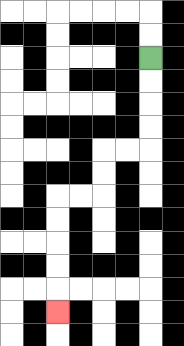{'start': '[6, 2]', 'end': '[2, 13]', 'path_directions': 'D,D,D,D,L,L,D,D,L,L,D,D,D,D,D', 'path_coordinates': '[[6, 2], [6, 3], [6, 4], [6, 5], [6, 6], [5, 6], [4, 6], [4, 7], [4, 8], [3, 8], [2, 8], [2, 9], [2, 10], [2, 11], [2, 12], [2, 13]]'}